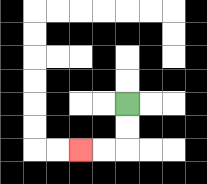{'start': '[5, 4]', 'end': '[3, 6]', 'path_directions': 'D,D,L,L', 'path_coordinates': '[[5, 4], [5, 5], [5, 6], [4, 6], [3, 6]]'}